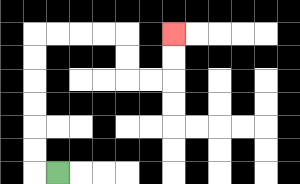{'start': '[2, 7]', 'end': '[7, 1]', 'path_directions': 'L,U,U,U,U,U,U,R,R,R,R,D,D,R,R,U,U', 'path_coordinates': '[[2, 7], [1, 7], [1, 6], [1, 5], [1, 4], [1, 3], [1, 2], [1, 1], [2, 1], [3, 1], [4, 1], [5, 1], [5, 2], [5, 3], [6, 3], [7, 3], [7, 2], [7, 1]]'}